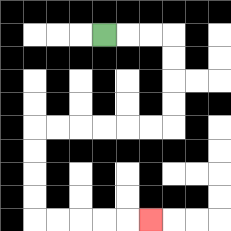{'start': '[4, 1]', 'end': '[6, 9]', 'path_directions': 'R,R,R,D,D,D,D,L,L,L,L,L,L,D,D,D,D,R,R,R,R,R', 'path_coordinates': '[[4, 1], [5, 1], [6, 1], [7, 1], [7, 2], [7, 3], [7, 4], [7, 5], [6, 5], [5, 5], [4, 5], [3, 5], [2, 5], [1, 5], [1, 6], [1, 7], [1, 8], [1, 9], [2, 9], [3, 9], [4, 9], [5, 9], [6, 9]]'}